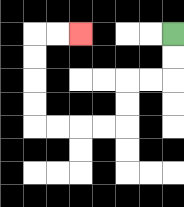{'start': '[7, 1]', 'end': '[3, 1]', 'path_directions': 'D,D,L,L,D,D,L,L,L,L,U,U,U,U,R,R', 'path_coordinates': '[[7, 1], [7, 2], [7, 3], [6, 3], [5, 3], [5, 4], [5, 5], [4, 5], [3, 5], [2, 5], [1, 5], [1, 4], [1, 3], [1, 2], [1, 1], [2, 1], [3, 1]]'}